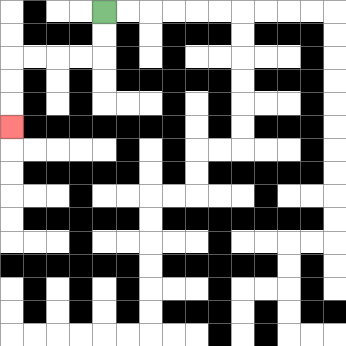{'start': '[4, 0]', 'end': '[0, 5]', 'path_directions': 'D,D,L,L,L,L,D,D,D', 'path_coordinates': '[[4, 0], [4, 1], [4, 2], [3, 2], [2, 2], [1, 2], [0, 2], [0, 3], [0, 4], [0, 5]]'}